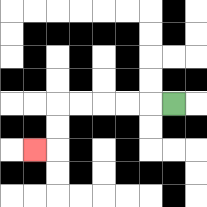{'start': '[7, 4]', 'end': '[1, 6]', 'path_directions': 'L,L,L,L,L,D,D,L', 'path_coordinates': '[[7, 4], [6, 4], [5, 4], [4, 4], [3, 4], [2, 4], [2, 5], [2, 6], [1, 6]]'}